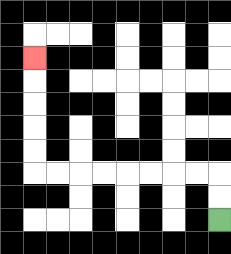{'start': '[9, 9]', 'end': '[1, 2]', 'path_directions': 'U,U,L,L,L,L,L,L,L,L,U,U,U,U,U', 'path_coordinates': '[[9, 9], [9, 8], [9, 7], [8, 7], [7, 7], [6, 7], [5, 7], [4, 7], [3, 7], [2, 7], [1, 7], [1, 6], [1, 5], [1, 4], [1, 3], [1, 2]]'}